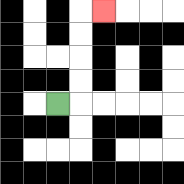{'start': '[2, 4]', 'end': '[4, 0]', 'path_directions': 'R,U,U,U,U,R', 'path_coordinates': '[[2, 4], [3, 4], [3, 3], [3, 2], [3, 1], [3, 0], [4, 0]]'}